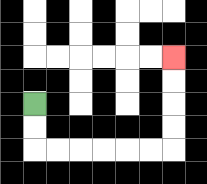{'start': '[1, 4]', 'end': '[7, 2]', 'path_directions': 'D,D,R,R,R,R,R,R,U,U,U,U', 'path_coordinates': '[[1, 4], [1, 5], [1, 6], [2, 6], [3, 6], [4, 6], [5, 6], [6, 6], [7, 6], [7, 5], [7, 4], [7, 3], [7, 2]]'}